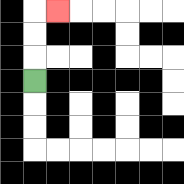{'start': '[1, 3]', 'end': '[2, 0]', 'path_directions': 'U,U,U,R', 'path_coordinates': '[[1, 3], [1, 2], [1, 1], [1, 0], [2, 0]]'}